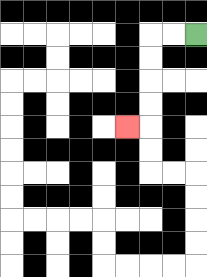{'start': '[8, 1]', 'end': '[5, 5]', 'path_directions': 'L,L,D,D,D,D,L', 'path_coordinates': '[[8, 1], [7, 1], [6, 1], [6, 2], [6, 3], [6, 4], [6, 5], [5, 5]]'}